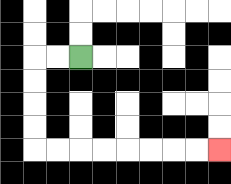{'start': '[3, 2]', 'end': '[9, 6]', 'path_directions': 'L,L,D,D,D,D,R,R,R,R,R,R,R,R', 'path_coordinates': '[[3, 2], [2, 2], [1, 2], [1, 3], [1, 4], [1, 5], [1, 6], [2, 6], [3, 6], [4, 6], [5, 6], [6, 6], [7, 6], [8, 6], [9, 6]]'}